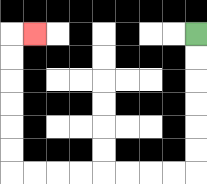{'start': '[8, 1]', 'end': '[1, 1]', 'path_directions': 'D,D,D,D,D,D,L,L,L,L,L,L,L,L,U,U,U,U,U,U,R', 'path_coordinates': '[[8, 1], [8, 2], [8, 3], [8, 4], [8, 5], [8, 6], [8, 7], [7, 7], [6, 7], [5, 7], [4, 7], [3, 7], [2, 7], [1, 7], [0, 7], [0, 6], [0, 5], [0, 4], [0, 3], [0, 2], [0, 1], [1, 1]]'}